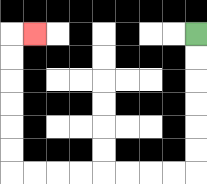{'start': '[8, 1]', 'end': '[1, 1]', 'path_directions': 'D,D,D,D,D,D,L,L,L,L,L,L,L,L,U,U,U,U,U,U,R', 'path_coordinates': '[[8, 1], [8, 2], [8, 3], [8, 4], [8, 5], [8, 6], [8, 7], [7, 7], [6, 7], [5, 7], [4, 7], [3, 7], [2, 7], [1, 7], [0, 7], [0, 6], [0, 5], [0, 4], [0, 3], [0, 2], [0, 1], [1, 1]]'}